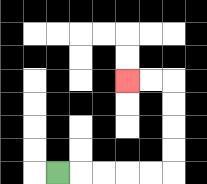{'start': '[2, 7]', 'end': '[5, 3]', 'path_directions': 'R,R,R,R,R,U,U,U,U,L,L', 'path_coordinates': '[[2, 7], [3, 7], [4, 7], [5, 7], [6, 7], [7, 7], [7, 6], [7, 5], [7, 4], [7, 3], [6, 3], [5, 3]]'}